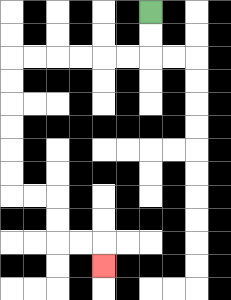{'start': '[6, 0]', 'end': '[4, 11]', 'path_directions': 'D,D,L,L,L,L,L,L,D,D,D,D,D,D,R,R,D,D,R,R,D', 'path_coordinates': '[[6, 0], [6, 1], [6, 2], [5, 2], [4, 2], [3, 2], [2, 2], [1, 2], [0, 2], [0, 3], [0, 4], [0, 5], [0, 6], [0, 7], [0, 8], [1, 8], [2, 8], [2, 9], [2, 10], [3, 10], [4, 10], [4, 11]]'}